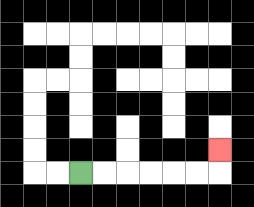{'start': '[3, 7]', 'end': '[9, 6]', 'path_directions': 'R,R,R,R,R,R,U', 'path_coordinates': '[[3, 7], [4, 7], [5, 7], [6, 7], [7, 7], [8, 7], [9, 7], [9, 6]]'}